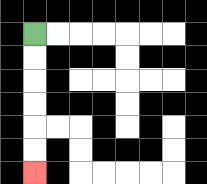{'start': '[1, 1]', 'end': '[1, 7]', 'path_directions': 'D,D,D,D,D,D', 'path_coordinates': '[[1, 1], [1, 2], [1, 3], [1, 4], [1, 5], [1, 6], [1, 7]]'}